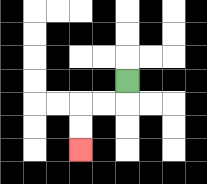{'start': '[5, 3]', 'end': '[3, 6]', 'path_directions': 'D,L,L,D,D', 'path_coordinates': '[[5, 3], [5, 4], [4, 4], [3, 4], [3, 5], [3, 6]]'}